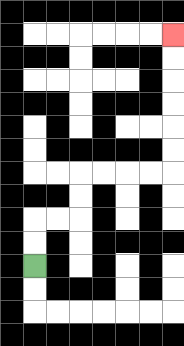{'start': '[1, 11]', 'end': '[7, 1]', 'path_directions': 'U,U,R,R,U,U,R,R,R,R,U,U,U,U,U,U', 'path_coordinates': '[[1, 11], [1, 10], [1, 9], [2, 9], [3, 9], [3, 8], [3, 7], [4, 7], [5, 7], [6, 7], [7, 7], [7, 6], [7, 5], [7, 4], [7, 3], [7, 2], [7, 1]]'}